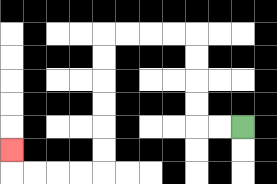{'start': '[10, 5]', 'end': '[0, 6]', 'path_directions': 'L,L,U,U,U,U,L,L,L,L,D,D,D,D,D,D,L,L,L,L,U', 'path_coordinates': '[[10, 5], [9, 5], [8, 5], [8, 4], [8, 3], [8, 2], [8, 1], [7, 1], [6, 1], [5, 1], [4, 1], [4, 2], [4, 3], [4, 4], [4, 5], [4, 6], [4, 7], [3, 7], [2, 7], [1, 7], [0, 7], [0, 6]]'}